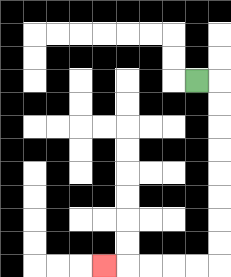{'start': '[8, 3]', 'end': '[4, 11]', 'path_directions': 'R,D,D,D,D,D,D,D,D,L,L,L,L,L', 'path_coordinates': '[[8, 3], [9, 3], [9, 4], [9, 5], [9, 6], [9, 7], [9, 8], [9, 9], [9, 10], [9, 11], [8, 11], [7, 11], [6, 11], [5, 11], [4, 11]]'}